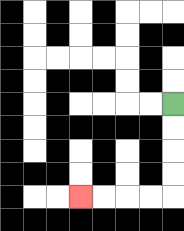{'start': '[7, 4]', 'end': '[3, 8]', 'path_directions': 'D,D,D,D,L,L,L,L', 'path_coordinates': '[[7, 4], [7, 5], [7, 6], [7, 7], [7, 8], [6, 8], [5, 8], [4, 8], [3, 8]]'}